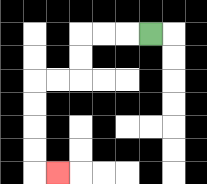{'start': '[6, 1]', 'end': '[2, 7]', 'path_directions': 'L,L,L,D,D,L,L,D,D,D,D,R', 'path_coordinates': '[[6, 1], [5, 1], [4, 1], [3, 1], [3, 2], [3, 3], [2, 3], [1, 3], [1, 4], [1, 5], [1, 6], [1, 7], [2, 7]]'}